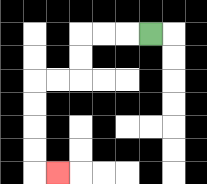{'start': '[6, 1]', 'end': '[2, 7]', 'path_directions': 'L,L,L,D,D,L,L,D,D,D,D,R', 'path_coordinates': '[[6, 1], [5, 1], [4, 1], [3, 1], [3, 2], [3, 3], [2, 3], [1, 3], [1, 4], [1, 5], [1, 6], [1, 7], [2, 7]]'}